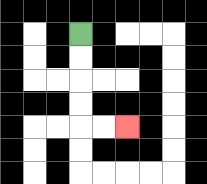{'start': '[3, 1]', 'end': '[5, 5]', 'path_directions': 'D,D,D,D,R,R', 'path_coordinates': '[[3, 1], [3, 2], [3, 3], [3, 4], [3, 5], [4, 5], [5, 5]]'}